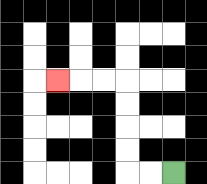{'start': '[7, 7]', 'end': '[2, 3]', 'path_directions': 'L,L,U,U,U,U,L,L,L', 'path_coordinates': '[[7, 7], [6, 7], [5, 7], [5, 6], [5, 5], [5, 4], [5, 3], [4, 3], [3, 3], [2, 3]]'}